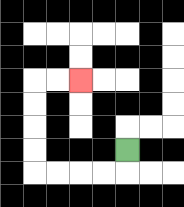{'start': '[5, 6]', 'end': '[3, 3]', 'path_directions': 'D,L,L,L,L,U,U,U,U,R,R', 'path_coordinates': '[[5, 6], [5, 7], [4, 7], [3, 7], [2, 7], [1, 7], [1, 6], [1, 5], [1, 4], [1, 3], [2, 3], [3, 3]]'}